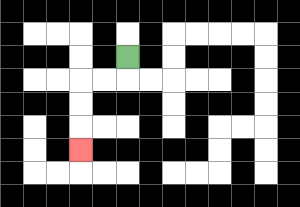{'start': '[5, 2]', 'end': '[3, 6]', 'path_directions': 'D,L,L,D,D,D', 'path_coordinates': '[[5, 2], [5, 3], [4, 3], [3, 3], [3, 4], [3, 5], [3, 6]]'}